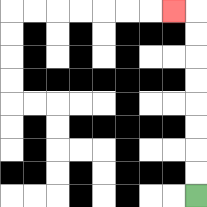{'start': '[8, 8]', 'end': '[7, 0]', 'path_directions': 'U,U,U,U,U,U,U,U,L', 'path_coordinates': '[[8, 8], [8, 7], [8, 6], [8, 5], [8, 4], [8, 3], [8, 2], [8, 1], [8, 0], [7, 0]]'}